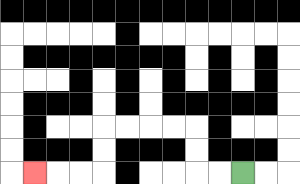{'start': '[10, 7]', 'end': '[1, 7]', 'path_directions': 'L,L,U,U,L,L,L,L,D,D,L,L,L', 'path_coordinates': '[[10, 7], [9, 7], [8, 7], [8, 6], [8, 5], [7, 5], [6, 5], [5, 5], [4, 5], [4, 6], [4, 7], [3, 7], [2, 7], [1, 7]]'}